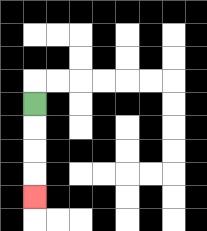{'start': '[1, 4]', 'end': '[1, 8]', 'path_directions': 'D,D,D,D', 'path_coordinates': '[[1, 4], [1, 5], [1, 6], [1, 7], [1, 8]]'}